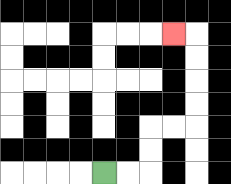{'start': '[4, 7]', 'end': '[7, 1]', 'path_directions': 'R,R,U,U,R,R,U,U,U,U,L', 'path_coordinates': '[[4, 7], [5, 7], [6, 7], [6, 6], [6, 5], [7, 5], [8, 5], [8, 4], [8, 3], [8, 2], [8, 1], [7, 1]]'}